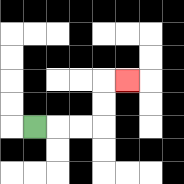{'start': '[1, 5]', 'end': '[5, 3]', 'path_directions': 'R,R,R,U,U,R', 'path_coordinates': '[[1, 5], [2, 5], [3, 5], [4, 5], [4, 4], [4, 3], [5, 3]]'}